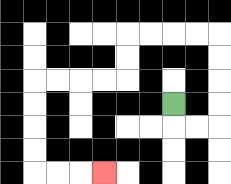{'start': '[7, 4]', 'end': '[4, 7]', 'path_directions': 'D,R,R,U,U,U,U,L,L,L,L,D,D,L,L,L,L,D,D,D,D,R,R,R', 'path_coordinates': '[[7, 4], [7, 5], [8, 5], [9, 5], [9, 4], [9, 3], [9, 2], [9, 1], [8, 1], [7, 1], [6, 1], [5, 1], [5, 2], [5, 3], [4, 3], [3, 3], [2, 3], [1, 3], [1, 4], [1, 5], [1, 6], [1, 7], [2, 7], [3, 7], [4, 7]]'}